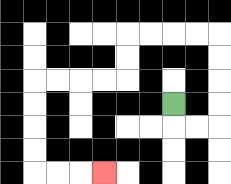{'start': '[7, 4]', 'end': '[4, 7]', 'path_directions': 'D,R,R,U,U,U,U,L,L,L,L,D,D,L,L,L,L,D,D,D,D,R,R,R', 'path_coordinates': '[[7, 4], [7, 5], [8, 5], [9, 5], [9, 4], [9, 3], [9, 2], [9, 1], [8, 1], [7, 1], [6, 1], [5, 1], [5, 2], [5, 3], [4, 3], [3, 3], [2, 3], [1, 3], [1, 4], [1, 5], [1, 6], [1, 7], [2, 7], [3, 7], [4, 7]]'}